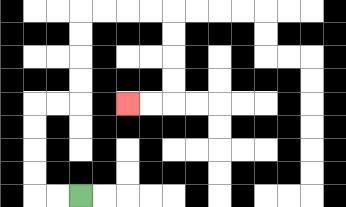{'start': '[3, 8]', 'end': '[5, 4]', 'path_directions': 'L,L,U,U,U,U,R,R,U,U,U,U,R,R,R,R,D,D,D,D,L,L', 'path_coordinates': '[[3, 8], [2, 8], [1, 8], [1, 7], [1, 6], [1, 5], [1, 4], [2, 4], [3, 4], [3, 3], [3, 2], [3, 1], [3, 0], [4, 0], [5, 0], [6, 0], [7, 0], [7, 1], [7, 2], [7, 3], [7, 4], [6, 4], [5, 4]]'}